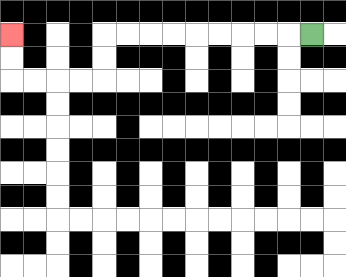{'start': '[13, 1]', 'end': '[0, 1]', 'path_directions': 'L,L,L,L,L,L,L,L,L,D,D,L,L,L,L,U,U', 'path_coordinates': '[[13, 1], [12, 1], [11, 1], [10, 1], [9, 1], [8, 1], [7, 1], [6, 1], [5, 1], [4, 1], [4, 2], [4, 3], [3, 3], [2, 3], [1, 3], [0, 3], [0, 2], [0, 1]]'}